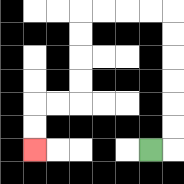{'start': '[6, 6]', 'end': '[1, 6]', 'path_directions': 'R,U,U,U,U,U,U,L,L,L,L,D,D,D,D,L,L,D,D', 'path_coordinates': '[[6, 6], [7, 6], [7, 5], [7, 4], [7, 3], [7, 2], [7, 1], [7, 0], [6, 0], [5, 0], [4, 0], [3, 0], [3, 1], [3, 2], [3, 3], [3, 4], [2, 4], [1, 4], [1, 5], [1, 6]]'}